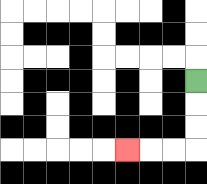{'start': '[8, 3]', 'end': '[5, 6]', 'path_directions': 'D,D,D,L,L,L', 'path_coordinates': '[[8, 3], [8, 4], [8, 5], [8, 6], [7, 6], [6, 6], [5, 6]]'}